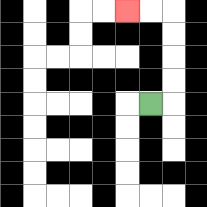{'start': '[6, 4]', 'end': '[5, 0]', 'path_directions': 'R,U,U,U,U,L,L', 'path_coordinates': '[[6, 4], [7, 4], [7, 3], [7, 2], [7, 1], [7, 0], [6, 0], [5, 0]]'}